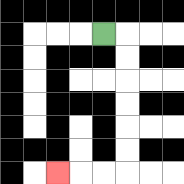{'start': '[4, 1]', 'end': '[2, 7]', 'path_directions': 'R,D,D,D,D,D,D,L,L,L', 'path_coordinates': '[[4, 1], [5, 1], [5, 2], [5, 3], [5, 4], [5, 5], [5, 6], [5, 7], [4, 7], [3, 7], [2, 7]]'}